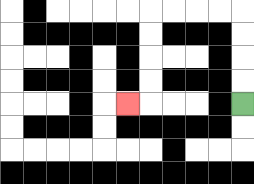{'start': '[10, 4]', 'end': '[5, 4]', 'path_directions': 'U,U,U,U,L,L,L,L,D,D,D,D,L', 'path_coordinates': '[[10, 4], [10, 3], [10, 2], [10, 1], [10, 0], [9, 0], [8, 0], [7, 0], [6, 0], [6, 1], [6, 2], [6, 3], [6, 4], [5, 4]]'}